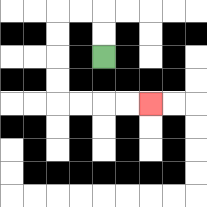{'start': '[4, 2]', 'end': '[6, 4]', 'path_directions': 'U,U,L,L,D,D,D,D,R,R,R,R', 'path_coordinates': '[[4, 2], [4, 1], [4, 0], [3, 0], [2, 0], [2, 1], [2, 2], [2, 3], [2, 4], [3, 4], [4, 4], [5, 4], [6, 4]]'}